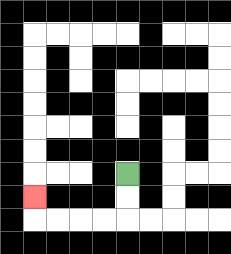{'start': '[5, 7]', 'end': '[1, 8]', 'path_directions': 'D,D,L,L,L,L,U', 'path_coordinates': '[[5, 7], [5, 8], [5, 9], [4, 9], [3, 9], [2, 9], [1, 9], [1, 8]]'}